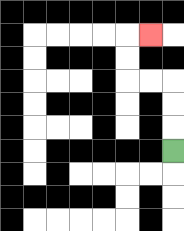{'start': '[7, 6]', 'end': '[6, 1]', 'path_directions': 'U,U,U,L,L,U,U,R', 'path_coordinates': '[[7, 6], [7, 5], [7, 4], [7, 3], [6, 3], [5, 3], [5, 2], [5, 1], [6, 1]]'}